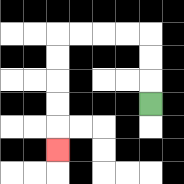{'start': '[6, 4]', 'end': '[2, 6]', 'path_directions': 'U,U,U,L,L,L,L,D,D,D,D,D', 'path_coordinates': '[[6, 4], [6, 3], [6, 2], [6, 1], [5, 1], [4, 1], [3, 1], [2, 1], [2, 2], [2, 3], [2, 4], [2, 5], [2, 6]]'}